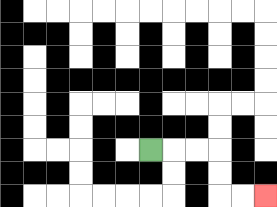{'start': '[6, 6]', 'end': '[11, 8]', 'path_directions': 'R,R,R,D,D,R,R', 'path_coordinates': '[[6, 6], [7, 6], [8, 6], [9, 6], [9, 7], [9, 8], [10, 8], [11, 8]]'}